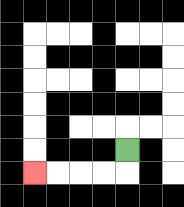{'start': '[5, 6]', 'end': '[1, 7]', 'path_directions': 'D,L,L,L,L', 'path_coordinates': '[[5, 6], [5, 7], [4, 7], [3, 7], [2, 7], [1, 7]]'}